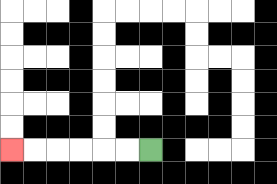{'start': '[6, 6]', 'end': '[0, 6]', 'path_directions': 'L,L,L,L,L,L', 'path_coordinates': '[[6, 6], [5, 6], [4, 6], [3, 6], [2, 6], [1, 6], [0, 6]]'}